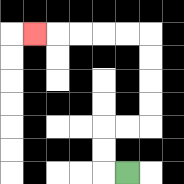{'start': '[5, 7]', 'end': '[1, 1]', 'path_directions': 'L,U,U,R,R,U,U,U,U,L,L,L,L,L', 'path_coordinates': '[[5, 7], [4, 7], [4, 6], [4, 5], [5, 5], [6, 5], [6, 4], [6, 3], [6, 2], [6, 1], [5, 1], [4, 1], [3, 1], [2, 1], [1, 1]]'}